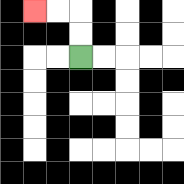{'start': '[3, 2]', 'end': '[1, 0]', 'path_directions': 'U,U,L,L', 'path_coordinates': '[[3, 2], [3, 1], [3, 0], [2, 0], [1, 0]]'}